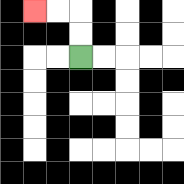{'start': '[3, 2]', 'end': '[1, 0]', 'path_directions': 'U,U,L,L', 'path_coordinates': '[[3, 2], [3, 1], [3, 0], [2, 0], [1, 0]]'}